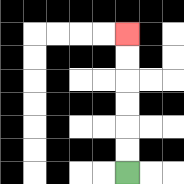{'start': '[5, 7]', 'end': '[5, 1]', 'path_directions': 'U,U,U,U,U,U', 'path_coordinates': '[[5, 7], [5, 6], [5, 5], [5, 4], [5, 3], [5, 2], [5, 1]]'}